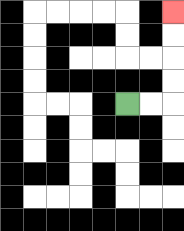{'start': '[5, 4]', 'end': '[7, 0]', 'path_directions': 'R,R,U,U,U,U', 'path_coordinates': '[[5, 4], [6, 4], [7, 4], [7, 3], [7, 2], [7, 1], [7, 0]]'}